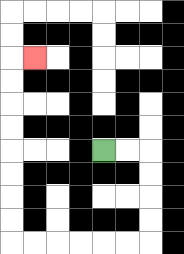{'start': '[4, 6]', 'end': '[1, 2]', 'path_directions': 'R,R,D,D,D,D,L,L,L,L,L,L,U,U,U,U,U,U,U,U,R', 'path_coordinates': '[[4, 6], [5, 6], [6, 6], [6, 7], [6, 8], [6, 9], [6, 10], [5, 10], [4, 10], [3, 10], [2, 10], [1, 10], [0, 10], [0, 9], [0, 8], [0, 7], [0, 6], [0, 5], [0, 4], [0, 3], [0, 2], [1, 2]]'}